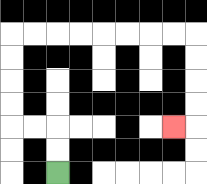{'start': '[2, 7]', 'end': '[7, 5]', 'path_directions': 'U,U,L,L,U,U,U,U,R,R,R,R,R,R,R,R,D,D,D,D,L', 'path_coordinates': '[[2, 7], [2, 6], [2, 5], [1, 5], [0, 5], [0, 4], [0, 3], [0, 2], [0, 1], [1, 1], [2, 1], [3, 1], [4, 1], [5, 1], [6, 1], [7, 1], [8, 1], [8, 2], [8, 3], [8, 4], [8, 5], [7, 5]]'}